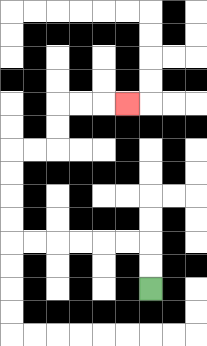{'start': '[6, 12]', 'end': '[5, 4]', 'path_directions': 'U,U,L,L,L,L,L,L,U,U,U,U,R,R,U,U,R,R,R', 'path_coordinates': '[[6, 12], [6, 11], [6, 10], [5, 10], [4, 10], [3, 10], [2, 10], [1, 10], [0, 10], [0, 9], [0, 8], [0, 7], [0, 6], [1, 6], [2, 6], [2, 5], [2, 4], [3, 4], [4, 4], [5, 4]]'}